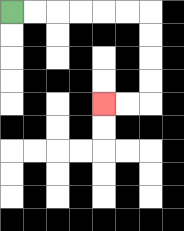{'start': '[0, 0]', 'end': '[4, 4]', 'path_directions': 'R,R,R,R,R,R,D,D,D,D,L,L', 'path_coordinates': '[[0, 0], [1, 0], [2, 0], [3, 0], [4, 0], [5, 0], [6, 0], [6, 1], [6, 2], [6, 3], [6, 4], [5, 4], [4, 4]]'}